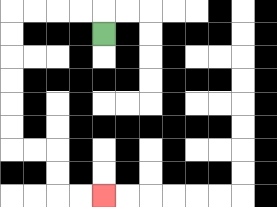{'start': '[4, 1]', 'end': '[4, 8]', 'path_directions': 'U,L,L,L,L,D,D,D,D,D,D,R,R,D,D,R,R', 'path_coordinates': '[[4, 1], [4, 0], [3, 0], [2, 0], [1, 0], [0, 0], [0, 1], [0, 2], [0, 3], [0, 4], [0, 5], [0, 6], [1, 6], [2, 6], [2, 7], [2, 8], [3, 8], [4, 8]]'}